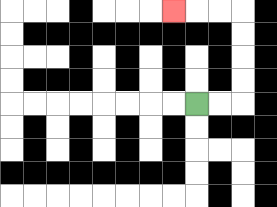{'start': '[8, 4]', 'end': '[7, 0]', 'path_directions': 'R,R,U,U,U,U,L,L,L', 'path_coordinates': '[[8, 4], [9, 4], [10, 4], [10, 3], [10, 2], [10, 1], [10, 0], [9, 0], [8, 0], [7, 0]]'}